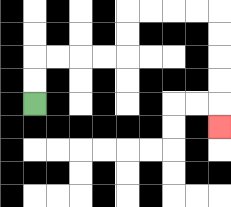{'start': '[1, 4]', 'end': '[9, 5]', 'path_directions': 'U,U,R,R,R,R,U,U,R,R,R,R,D,D,D,D,D', 'path_coordinates': '[[1, 4], [1, 3], [1, 2], [2, 2], [3, 2], [4, 2], [5, 2], [5, 1], [5, 0], [6, 0], [7, 0], [8, 0], [9, 0], [9, 1], [9, 2], [9, 3], [9, 4], [9, 5]]'}